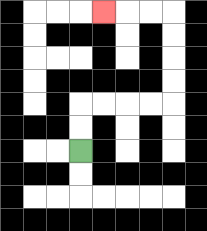{'start': '[3, 6]', 'end': '[4, 0]', 'path_directions': 'U,U,R,R,R,R,U,U,U,U,L,L,L', 'path_coordinates': '[[3, 6], [3, 5], [3, 4], [4, 4], [5, 4], [6, 4], [7, 4], [7, 3], [7, 2], [7, 1], [7, 0], [6, 0], [5, 0], [4, 0]]'}